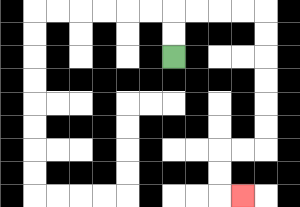{'start': '[7, 2]', 'end': '[10, 8]', 'path_directions': 'U,U,R,R,R,R,D,D,D,D,D,D,L,L,D,D,R', 'path_coordinates': '[[7, 2], [7, 1], [7, 0], [8, 0], [9, 0], [10, 0], [11, 0], [11, 1], [11, 2], [11, 3], [11, 4], [11, 5], [11, 6], [10, 6], [9, 6], [9, 7], [9, 8], [10, 8]]'}